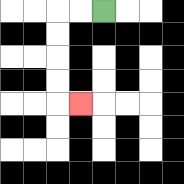{'start': '[4, 0]', 'end': '[3, 4]', 'path_directions': 'L,L,D,D,D,D,R', 'path_coordinates': '[[4, 0], [3, 0], [2, 0], [2, 1], [2, 2], [2, 3], [2, 4], [3, 4]]'}